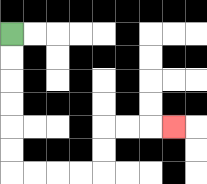{'start': '[0, 1]', 'end': '[7, 5]', 'path_directions': 'D,D,D,D,D,D,R,R,R,R,U,U,R,R,R', 'path_coordinates': '[[0, 1], [0, 2], [0, 3], [0, 4], [0, 5], [0, 6], [0, 7], [1, 7], [2, 7], [3, 7], [4, 7], [4, 6], [4, 5], [5, 5], [6, 5], [7, 5]]'}